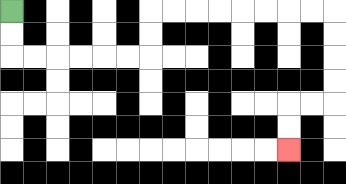{'start': '[0, 0]', 'end': '[12, 6]', 'path_directions': 'D,D,R,R,R,R,R,R,U,U,R,R,R,R,R,R,R,R,D,D,D,D,L,L,D,D', 'path_coordinates': '[[0, 0], [0, 1], [0, 2], [1, 2], [2, 2], [3, 2], [4, 2], [5, 2], [6, 2], [6, 1], [6, 0], [7, 0], [8, 0], [9, 0], [10, 0], [11, 0], [12, 0], [13, 0], [14, 0], [14, 1], [14, 2], [14, 3], [14, 4], [13, 4], [12, 4], [12, 5], [12, 6]]'}